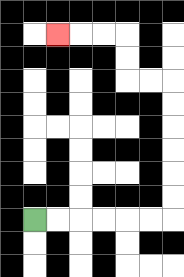{'start': '[1, 9]', 'end': '[2, 1]', 'path_directions': 'R,R,R,R,R,R,U,U,U,U,U,U,L,L,U,U,L,L,L', 'path_coordinates': '[[1, 9], [2, 9], [3, 9], [4, 9], [5, 9], [6, 9], [7, 9], [7, 8], [7, 7], [7, 6], [7, 5], [7, 4], [7, 3], [6, 3], [5, 3], [5, 2], [5, 1], [4, 1], [3, 1], [2, 1]]'}